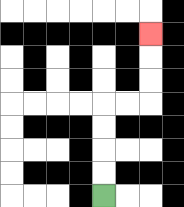{'start': '[4, 8]', 'end': '[6, 1]', 'path_directions': 'U,U,U,U,R,R,U,U,U', 'path_coordinates': '[[4, 8], [4, 7], [4, 6], [4, 5], [4, 4], [5, 4], [6, 4], [6, 3], [6, 2], [6, 1]]'}